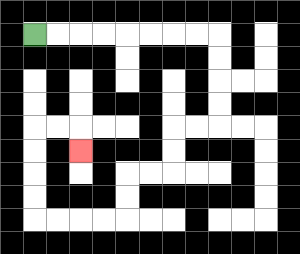{'start': '[1, 1]', 'end': '[3, 6]', 'path_directions': 'R,R,R,R,R,R,R,R,D,D,D,D,L,L,D,D,L,L,D,D,L,L,L,L,U,U,U,U,R,R,D', 'path_coordinates': '[[1, 1], [2, 1], [3, 1], [4, 1], [5, 1], [6, 1], [7, 1], [8, 1], [9, 1], [9, 2], [9, 3], [9, 4], [9, 5], [8, 5], [7, 5], [7, 6], [7, 7], [6, 7], [5, 7], [5, 8], [5, 9], [4, 9], [3, 9], [2, 9], [1, 9], [1, 8], [1, 7], [1, 6], [1, 5], [2, 5], [3, 5], [3, 6]]'}